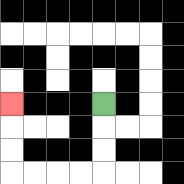{'start': '[4, 4]', 'end': '[0, 4]', 'path_directions': 'D,D,D,L,L,L,L,U,U,U', 'path_coordinates': '[[4, 4], [4, 5], [4, 6], [4, 7], [3, 7], [2, 7], [1, 7], [0, 7], [0, 6], [0, 5], [0, 4]]'}